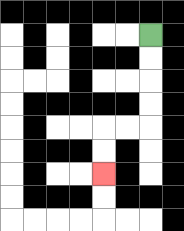{'start': '[6, 1]', 'end': '[4, 7]', 'path_directions': 'D,D,D,D,L,L,D,D', 'path_coordinates': '[[6, 1], [6, 2], [6, 3], [6, 4], [6, 5], [5, 5], [4, 5], [4, 6], [4, 7]]'}